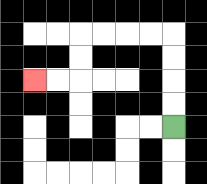{'start': '[7, 5]', 'end': '[1, 3]', 'path_directions': 'U,U,U,U,L,L,L,L,D,D,L,L', 'path_coordinates': '[[7, 5], [7, 4], [7, 3], [7, 2], [7, 1], [6, 1], [5, 1], [4, 1], [3, 1], [3, 2], [3, 3], [2, 3], [1, 3]]'}